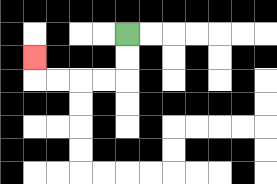{'start': '[5, 1]', 'end': '[1, 2]', 'path_directions': 'D,D,L,L,L,L,U', 'path_coordinates': '[[5, 1], [5, 2], [5, 3], [4, 3], [3, 3], [2, 3], [1, 3], [1, 2]]'}